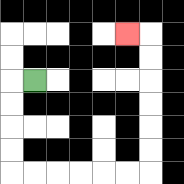{'start': '[1, 3]', 'end': '[5, 1]', 'path_directions': 'L,D,D,D,D,R,R,R,R,R,R,U,U,U,U,U,U,L', 'path_coordinates': '[[1, 3], [0, 3], [0, 4], [0, 5], [0, 6], [0, 7], [1, 7], [2, 7], [3, 7], [4, 7], [5, 7], [6, 7], [6, 6], [6, 5], [6, 4], [6, 3], [6, 2], [6, 1], [5, 1]]'}